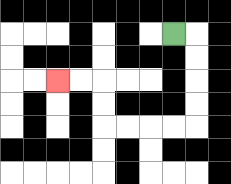{'start': '[7, 1]', 'end': '[2, 3]', 'path_directions': 'R,D,D,D,D,L,L,L,L,U,U,L,L', 'path_coordinates': '[[7, 1], [8, 1], [8, 2], [8, 3], [8, 4], [8, 5], [7, 5], [6, 5], [5, 5], [4, 5], [4, 4], [4, 3], [3, 3], [2, 3]]'}